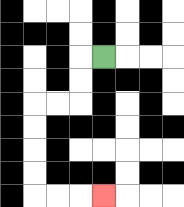{'start': '[4, 2]', 'end': '[4, 8]', 'path_directions': 'L,D,D,L,L,D,D,D,D,R,R,R', 'path_coordinates': '[[4, 2], [3, 2], [3, 3], [3, 4], [2, 4], [1, 4], [1, 5], [1, 6], [1, 7], [1, 8], [2, 8], [3, 8], [4, 8]]'}